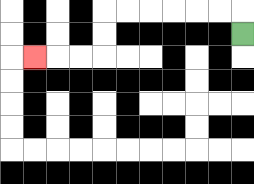{'start': '[10, 1]', 'end': '[1, 2]', 'path_directions': 'U,L,L,L,L,L,L,D,D,L,L,L', 'path_coordinates': '[[10, 1], [10, 0], [9, 0], [8, 0], [7, 0], [6, 0], [5, 0], [4, 0], [4, 1], [4, 2], [3, 2], [2, 2], [1, 2]]'}